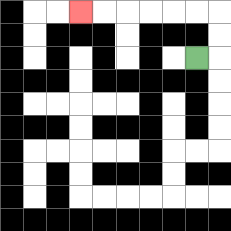{'start': '[8, 2]', 'end': '[3, 0]', 'path_directions': 'R,U,U,L,L,L,L,L,L', 'path_coordinates': '[[8, 2], [9, 2], [9, 1], [9, 0], [8, 0], [7, 0], [6, 0], [5, 0], [4, 0], [3, 0]]'}